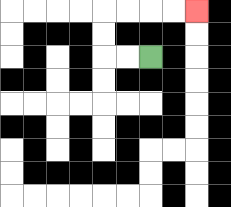{'start': '[6, 2]', 'end': '[8, 0]', 'path_directions': 'L,L,U,U,R,R,R,R', 'path_coordinates': '[[6, 2], [5, 2], [4, 2], [4, 1], [4, 0], [5, 0], [6, 0], [7, 0], [8, 0]]'}